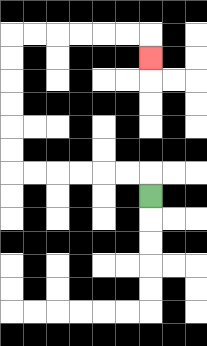{'start': '[6, 8]', 'end': '[6, 2]', 'path_directions': 'U,L,L,L,L,L,L,U,U,U,U,U,U,R,R,R,R,R,R,D', 'path_coordinates': '[[6, 8], [6, 7], [5, 7], [4, 7], [3, 7], [2, 7], [1, 7], [0, 7], [0, 6], [0, 5], [0, 4], [0, 3], [0, 2], [0, 1], [1, 1], [2, 1], [3, 1], [4, 1], [5, 1], [6, 1], [6, 2]]'}